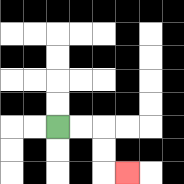{'start': '[2, 5]', 'end': '[5, 7]', 'path_directions': 'R,R,D,D,R', 'path_coordinates': '[[2, 5], [3, 5], [4, 5], [4, 6], [4, 7], [5, 7]]'}